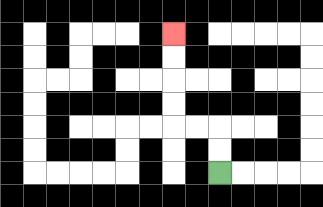{'start': '[9, 7]', 'end': '[7, 1]', 'path_directions': 'U,U,L,L,U,U,U,U', 'path_coordinates': '[[9, 7], [9, 6], [9, 5], [8, 5], [7, 5], [7, 4], [7, 3], [7, 2], [7, 1]]'}